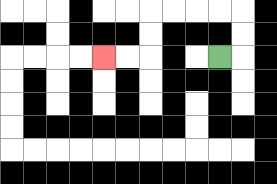{'start': '[9, 2]', 'end': '[4, 2]', 'path_directions': 'R,U,U,L,L,L,L,D,D,L,L', 'path_coordinates': '[[9, 2], [10, 2], [10, 1], [10, 0], [9, 0], [8, 0], [7, 0], [6, 0], [6, 1], [6, 2], [5, 2], [4, 2]]'}